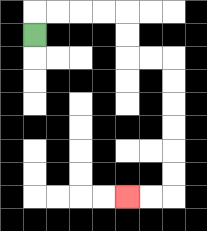{'start': '[1, 1]', 'end': '[5, 8]', 'path_directions': 'U,R,R,R,R,D,D,R,R,D,D,D,D,D,D,L,L', 'path_coordinates': '[[1, 1], [1, 0], [2, 0], [3, 0], [4, 0], [5, 0], [5, 1], [5, 2], [6, 2], [7, 2], [7, 3], [7, 4], [7, 5], [7, 6], [7, 7], [7, 8], [6, 8], [5, 8]]'}